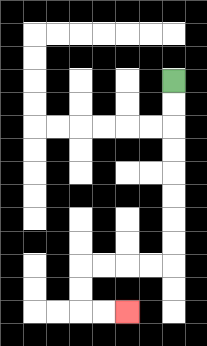{'start': '[7, 3]', 'end': '[5, 13]', 'path_directions': 'D,D,D,D,D,D,D,D,L,L,L,L,D,D,R,R', 'path_coordinates': '[[7, 3], [7, 4], [7, 5], [7, 6], [7, 7], [7, 8], [7, 9], [7, 10], [7, 11], [6, 11], [5, 11], [4, 11], [3, 11], [3, 12], [3, 13], [4, 13], [5, 13]]'}